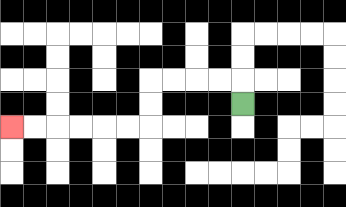{'start': '[10, 4]', 'end': '[0, 5]', 'path_directions': 'U,L,L,L,L,D,D,L,L,L,L,L,L', 'path_coordinates': '[[10, 4], [10, 3], [9, 3], [8, 3], [7, 3], [6, 3], [6, 4], [6, 5], [5, 5], [4, 5], [3, 5], [2, 5], [1, 5], [0, 5]]'}